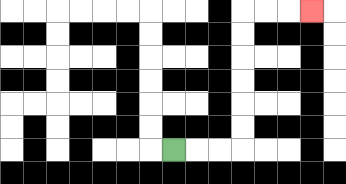{'start': '[7, 6]', 'end': '[13, 0]', 'path_directions': 'R,R,R,U,U,U,U,U,U,R,R,R', 'path_coordinates': '[[7, 6], [8, 6], [9, 6], [10, 6], [10, 5], [10, 4], [10, 3], [10, 2], [10, 1], [10, 0], [11, 0], [12, 0], [13, 0]]'}